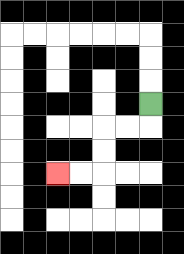{'start': '[6, 4]', 'end': '[2, 7]', 'path_directions': 'D,L,L,D,D,L,L', 'path_coordinates': '[[6, 4], [6, 5], [5, 5], [4, 5], [4, 6], [4, 7], [3, 7], [2, 7]]'}